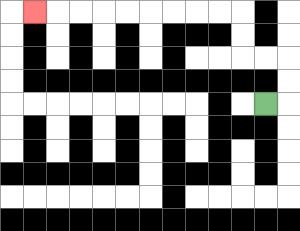{'start': '[11, 4]', 'end': '[1, 0]', 'path_directions': 'R,U,U,L,L,U,U,L,L,L,L,L,L,L,L,L', 'path_coordinates': '[[11, 4], [12, 4], [12, 3], [12, 2], [11, 2], [10, 2], [10, 1], [10, 0], [9, 0], [8, 0], [7, 0], [6, 0], [5, 0], [4, 0], [3, 0], [2, 0], [1, 0]]'}